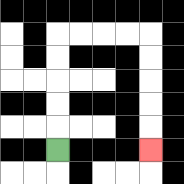{'start': '[2, 6]', 'end': '[6, 6]', 'path_directions': 'U,U,U,U,U,R,R,R,R,D,D,D,D,D', 'path_coordinates': '[[2, 6], [2, 5], [2, 4], [2, 3], [2, 2], [2, 1], [3, 1], [4, 1], [5, 1], [6, 1], [6, 2], [6, 3], [6, 4], [6, 5], [6, 6]]'}